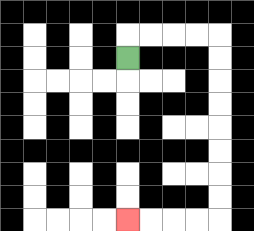{'start': '[5, 2]', 'end': '[5, 9]', 'path_directions': 'U,R,R,R,R,D,D,D,D,D,D,D,D,L,L,L,L', 'path_coordinates': '[[5, 2], [5, 1], [6, 1], [7, 1], [8, 1], [9, 1], [9, 2], [9, 3], [9, 4], [9, 5], [9, 6], [9, 7], [9, 8], [9, 9], [8, 9], [7, 9], [6, 9], [5, 9]]'}